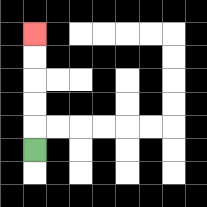{'start': '[1, 6]', 'end': '[1, 1]', 'path_directions': 'U,U,U,U,U', 'path_coordinates': '[[1, 6], [1, 5], [1, 4], [1, 3], [1, 2], [1, 1]]'}